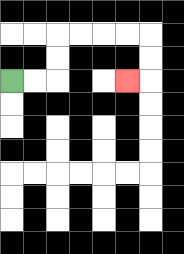{'start': '[0, 3]', 'end': '[5, 3]', 'path_directions': 'R,R,U,U,R,R,R,R,D,D,L', 'path_coordinates': '[[0, 3], [1, 3], [2, 3], [2, 2], [2, 1], [3, 1], [4, 1], [5, 1], [6, 1], [6, 2], [6, 3], [5, 3]]'}